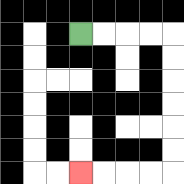{'start': '[3, 1]', 'end': '[3, 7]', 'path_directions': 'R,R,R,R,D,D,D,D,D,D,L,L,L,L', 'path_coordinates': '[[3, 1], [4, 1], [5, 1], [6, 1], [7, 1], [7, 2], [7, 3], [7, 4], [7, 5], [7, 6], [7, 7], [6, 7], [5, 7], [4, 7], [3, 7]]'}